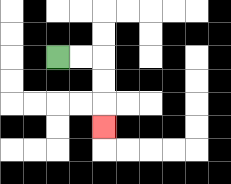{'start': '[2, 2]', 'end': '[4, 5]', 'path_directions': 'R,R,D,D,D', 'path_coordinates': '[[2, 2], [3, 2], [4, 2], [4, 3], [4, 4], [4, 5]]'}